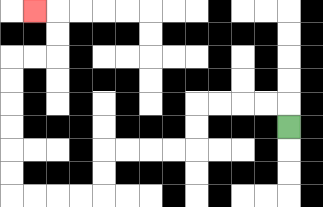{'start': '[12, 5]', 'end': '[1, 0]', 'path_directions': 'U,L,L,L,L,D,D,L,L,L,L,D,D,L,L,L,L,U,U,U,U,U,U,R,R,U,U,L', 'path_coordinates': '[[12, 5], [12, 4], [11, 4], [10, 4], [9, 4], [8, 4], [8, 5], [8, 6], [7, 6], [6, 6], [5, 6], [4, 6], [4, 7], [4, 8], [3, 8], [2, 8], [1, 8], [0, 8], [0, 7], [0, 6], [0, 5], [0, 4], [0, 3], [0, 2], [1, 2], [2, 2], [2, 1], [2, 0], [1, 0]]'}